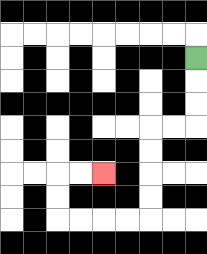{'start': '[8, 2]', 'end': '[4, 7]', 'path_directions': 'D,D,D,L,L,D,D,D,D,L,L,L,L,U,U,R,R', 'path_coordinates': '[[8, 2], [8, 3], [8, 4], [8, 5], [7, 5], [6, 5], [6, 6], [6, 7], [6, 8], [6, 9], [5, 9], [4, 9], [3, 9], [2, 9], [2, 8], [2, 7], [3, 7], [4, 7]]'}